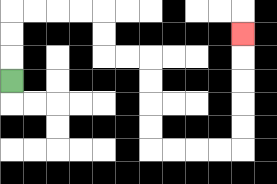{'start': '[0, 3]', 'end': '[10, 1]', 'path_directions': 'U,U,U,R,R,R,R,D,D,R,R,D,D,D,D,R,R,R,R,U,U,U,U,U', 'path_coordinates': '[[0, 3], [0, 2], [0, 1], [0, 0], [1, 0], [2, 0], [3, 0], [4, 0], [4, 1], [4, 2], [5, 2], [6, 2], [6, 3], [6, 4], [6, 5], [6, 6], [7, 6], [8, 6], [9, 6], [10, 6], [10, 5], [10, 4], [10, 3], [10, 2], [10, 1]]'}